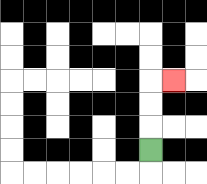{'start': '[6, 6]', 'end': '[7, 3]', 'path_directions': 'U,U,U,R', 'path_coordinates': '[[6, 6], [6, 5], [6, 4], [6, 3], [7, 3]]'}